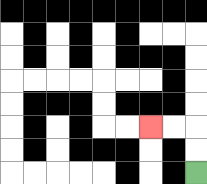{'start': '[8, 7]', 'end': '[6, 5]', 'path_directions': 'U,U,L,L', 'path_coordinates': '[[8, 7], [8, 6], [8, 5], [7, 5], [6, 5]]'}